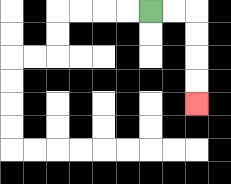{'start': '[6, 0]', 'end': '[8, 4]', 'path_directions': 'R,R,D,D,D,D', 'path_coordinates': '[[6, 0], [7, 0], [8, 0], [8, 1], [8, 2], [8, 3], [8, 4]]'}